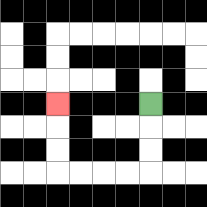{'start': '[6, 4]', 'end': '[2, 4]', 'path_directions': 'D,D,D,L,L,L,L,U,U,U', 'path_coordinates': '[[6, 4], [6, 5], [6, 6], [6, 7], [5, 7], [4, 7], [3, 7], [2, 7], [2, 6], [2, 5], [2, 4]]'}